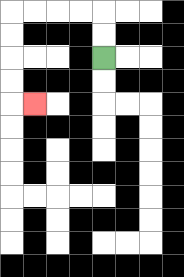{'start': '[4, 2]', 'end': '[1, 4]', 'path_directions': 'U,U,L,L,L,L,D,D,D,D,R', 'path_coordinates': '[[4, 2], [4, 1], [4, 0], [3, 0], [2, 0], [1, 0], [0, 0], [0, 1], [0, 2], [0, 3], [0, 4], [1, 4]]'}